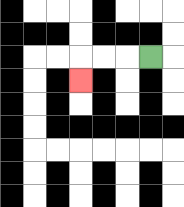{'start': '[6, 2]', 'end': '[3, 3]', 'path_directions': 'L,L,L,D', 'path_coordinates': '[[6, 2], [5, 2], [4, 2], [3, 2], [3, 3]]'}